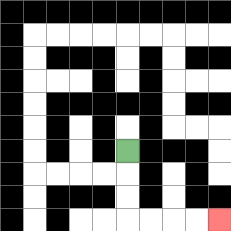{'start': '[5, 6]', 'end': '[9, 9]', 'path_directions': 'D,D,D,R,R,R,R', 'path_coordinates': '[[5, 6], [5, 7], [5, 8], [5, 9], [6, 9], [7, 9], [8, 9], [9, 9]]'}